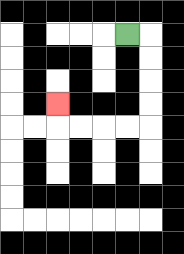{'start': '[5, 1]', 'end': '[2, 4]', 'path_directions': 'R,D,D,D,D,L,L,L,L,U', 'path_coordinates': '[[5, 1], [6, 1], [6, 2], [6, 3], [6, 4], [6, 5], [5, 5], [4, 5], [3, 5], [2, 5], [2, 4]]'}